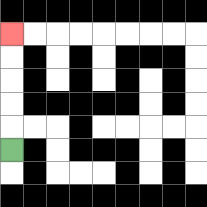{'start': '[0, 6]', 'end': '[0, 1]', 'path_directions': 'U,U,U,U,U', 'path_coordinates': '[[0, 6], [0, 5], [0, 4], [0, 3], [0, 2], [0, 1]]'}